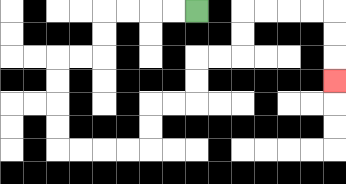{'start': '[8, 0]', 'end': '[14, 3]', 'path_directions': 'L,L,L,L,D,D,L,L,D,D,D,D,R,R,R,R,U,U,R,R,U,U,R,R,U,U,R,R,R,R,D,D,D', 'path_coordinates': '[[8, 0], [7, 0], [6, 0], [5, 0], [4, 0], [4, 1], [4, 2], [3, 2], [2, 2], [2, 3], [2, 4], [2, 5], [2, 6], [3, 6], [4, 6], [5, 6], [6, 6], [6, 5], [6, 4], [7, 4], [8, 4], [8, 3], [8, 2], [9, 2], [10, 2], [10, 1], [10, 0], [11, 0], [12, 0], [13, 0], [14, 0], [14, 1], [14, 2], [14, 3]]'}